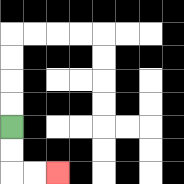{'start': '[0, 5]', 'end': '[2, 7]', 'path_directions': 'D,D,R,R', 'path_coordinates': '[[0, 5], [0, 6], [0, 7], [1, 7], [2, 7]]'}